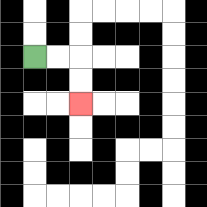{'start': '[1, 2]', 'end': '[3, 4]', 'path_directions': 'R,R,D,D', 'path_coordinates': '[[1, 2], [2, 2], [3, 2], [3, 3], [3, 4]]'}